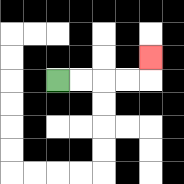{'start': '[2, 3]', 'end': '[6, 2]', 'path_directions': 'R,R,R,R,U', 'path_coordinates': '[[2, 3], [3, 3], [4, 3], [5, 3], [6, 3], [6, 2]]'}